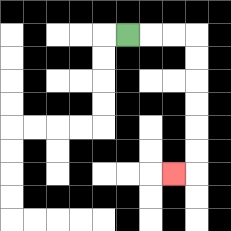{'start': '[5, 1]', 'end': '[7, 7]', 'path_directions': 'R,R,R,D,D,D,D,D,D,L', 'path_coordinates': '[[5, 1], [6, 1], [7, 1], [8, 1], [8, 2], [8, 3], [8, 4], [8, 5], [8, 6], [8, 7], [7, 7]]'}